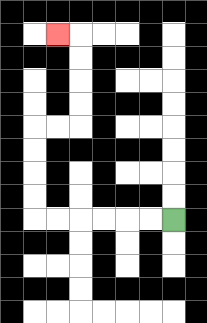{'start': '[7, 9]', 'end': '[2, 1]', 'path_directions': 'L,L,L,L,L,L,U,U,U,U,R,R,U,U,U,U,L', 'path_coordinates': '[[7, 9], [6, 9], [5, 9], [4, 9], [3, 9], [2, 9], [1, 9], [1, 8], [1, 7], [1, 6], [1, 5], [2, 5], [3, 5], [3, 4], [3, 3], [3, 2], [3, 1], [2, 1]]'}